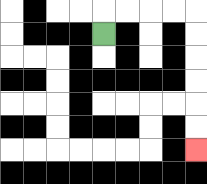{'start': '[4, 1]', 'end': '[8, 6]', 'path_directions': 'U,R,R,R,R,D,D,D,D,D,D', 'path_coordinates': '[[4, 1], [4, 0], [5, 0], [6, 0], [7, 0], [8, 0], [8, 1], [8, 2], [8, 3], [8, 4], [8, 5], [8, 6]]'}